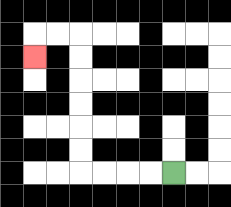{'start': '[7, 7]', 'end': '[1, 2]', 'path_directions': 'L,L,L,L,U,U,U,U,U,U,L,L,D', 'path_coordinates': '[[7, 7], [6, 7], [5, 7], [4, 7], [3, 7], [3, 6], [3, 5], [3, 4], [3, 3], [3, 2], [3, 1], [2, 1], [1, 1], [1, 2]]'}